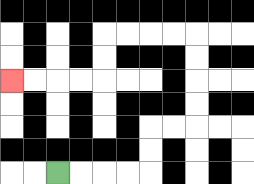{'start': '[2, 7]', 'end': '[0, 3]', 'path_directions': 'R,R,R,R,U,U,R,R,U,U,U,U,L,L,L,L,D,D,L,L,L,L', 'path_coordinates': '[[2, 7], [3, 7], [4, 7], [5, 7], [6, 7], [6, 6], [6, 5], [7, 5], [8, 5], [8, 4], [8, 3], [8, 2], [8, 1], [7, 1], [6, 1], [5, 1], [4, 1], [4, 2], [4, 3], [3, 3], [2, 3], [1, 3], [0, 3]]'}